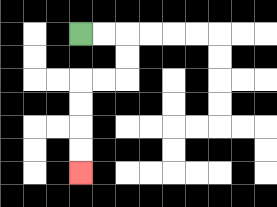{'start': '[3, 1]', 'end': '[3, 7]', 'path_directions': 'R,R,D,D,L,L,D,D,D,D', 'path_coordinates': '[[3, 1], [4, 1], [5, 1], [5, 2], [5, 3], [4, 3], [3, 3], [3, 4], [3, 5], [3, 6], [3, 7]]'}